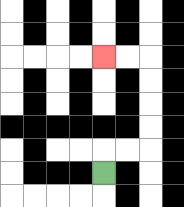{'start': '[4, 7]', 'end': '[4, 2]', 'path_directions': 'U,R,R,U,U,U,U,L,L', 'path_coordinates': '[[4, 7], [4, 6], [5, 6], [6, 6], [6, 5], [6, 4], [6, 3], [6, 2], [5, 2], [4, 2]]'}